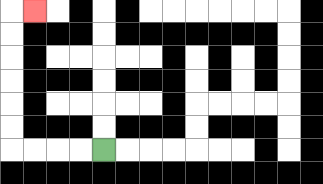{'start': '[4, 6]', 'end': '[1, 0]', 'path_directions': 'L,L,L,L,U,U,U,U,U,U,R', 'path_coordinates': '[[4, 6], [3, 6], [2, 6], [1, 6], [0, 6], [0, 5], [0, 4], [0, 3], [0, 2], [0, 1], [0, 0], [1, 0]]'}